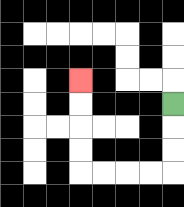{'start': '[7, 4]', 'end': '[3, 3]', 'path_directions': 'D,D,D,L,L,L,L,U,U,U,U', 'path_coordinates': '[[7, 4], [7, 5], [7, 6], [7, 7], [6, 7], [5, 7], [4, 7], [3, 7], [3, 6], [3, 5], [3, 4], [3, 3]]'}